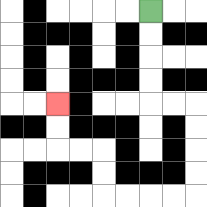{'start': '[6, 0]', 'end': '[2, 4]', 'path_directions': 'D,D,D,D,R,R,D,D,D,D,L,L,L,L,U,U,L,L,U,U', 'path_coordinates': '[[6, 0], [6, 1], [6, 2], [6, 3], [6, 4], [7, 4], [8, 4], [8, 5], [8, 6], [8, 7], [8, 8], [7, 8], [6, 8], [5, 8], [4, 8], [4, 7], [4, 6], [3, 6], [2, 6], [2, 5], [2, 4]]'}